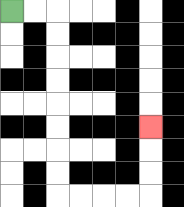{'start': '[0, 0]', 'end': '[6, 5]', 'path_directions': 'R,R,D,D,D,D,D,D,D,D,R,R,R,R,U,U,U', 'path_coordinates': '[[0, 0], [1, 0], [2, 0], [2, 1], [2, 2], [2, 3], [2, 4], [2, 5], [2, 6], [2, 7], [2, 8], [3, 8], [4, 8], [5, 8], [6, 8], [6, 7], [6, 6], [6, 5]]'}